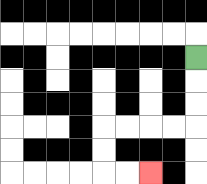{'start': '[8, 2]', 'end': '[6, 7]', 'path_directions': 'D,D,D,L,L,L,L,D,D,R,R', 'path_coordinates': '[[8, 2], [8, 3], [8, 4], [8, 5], [7, 5], [6, 5], [5, 5], [4, 5], [4, 6], [4, 7], [5, 7], [6, 7]]'}